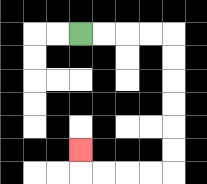{'start': '[3, 1]', 'end': '[3, 6]', 'path_directions': 'R,R,R,R,D,D,D,D,D,D,L,L,L,L,U', 'path_coordinates': '[[3, 1], [4, 1], [5, 1], [6, 1], [7, 1], [7, 2], [7, 3], [7, 4], [7, 5], [7, 6], [7, 7], [6, 7], [5, 7], [4, 7], [3, 7], [3, 6]]'}